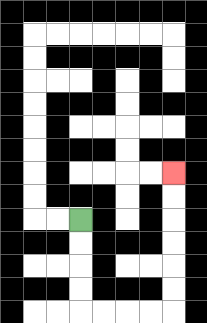{'start': '[3, 9]', 'end': '[7, 7]', 'path_directions': 'D,D,D,D,R,R,R,R,U,U,U,U,U,U', 'path_coordinates': '[[3, 9], [3, 10], [3, 11], [3, 12], [3, 13], [4, 13], [5, 13], [6, 13], [7, 13], [7, 12], [7, 11], [7, 10], [7, 9], [7, 8], [7, 7]]'}